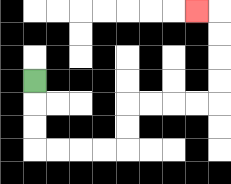{'start': '[1, 3]', 'end': '[8, 0]', 'path_directions': 'D,D,D,R,R,R,R,U,U,R,R,R,R,U,U,U,U,L', 'path_coordinates': '[[1, 3], [1, 4], [1, 5], [1, 6], [2, 6], [3, 6], [4, 6], [5, 6], [5, 5], [5, 4], [6, 4], [7, 4], [8, 4], [9, 4], [9, 3], [9, 2], [9, 1], [9, 0], [8, 0]]'}